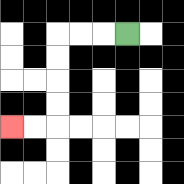{'start': '[5, 1]', 'end': '[0, 5]', 'path_directions': 'L,L,L,D,D,D,D,L,L', 'path_coordinates': '[[5, 1], [4, 1], [3, 1], [2, 1], [2, 2], [2, 3], [2, 4], [2, 5], [1, 5], [0, 5]]'}